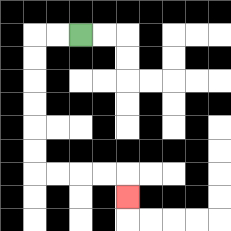{'start': '[3, 1]', 'end': '[5, 8]', 'path_directions': 'L,L,D,D,D,D,D,D,R,R,R,R,D', 'path_coordinates': '[[3, 1], [2, 1], [1, 1], [1, 2], [1, 3], [1, 4], [1, 5], [1, 6], [1, 7], [2, 7], [3, 7], [4, 7], [5, 7], [5, 8]]'}